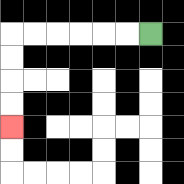{'start': '[6, 1]', 'end': '[0, 5]', 'path_directions': 'L,L,L,L,L,L,D,D,D,D', 'path_coordinates': '[[6, 1], [5, 1], [4, 1], [3, 1], [2, 1], [1, 1], [0, 1], [0, 2], [0, 3], [0, 4], [0, 5]]'}